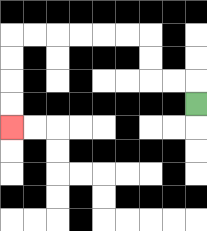{'start': '[8, 4]', 'end': '[0, 5]', 'path_directions': 'U,L,L,U,U,L,L,L,L,L,L,D,D,D,D', 'path_coordinates': '[[8, 4], [8, 3], [7, 3], [6, 3], [6, 2], [6, 1], [5, 1], [4, 1], [3, 1], [2, 1], [1, 1], [0, 1], [0, 2], [0, 3], [0, 4], [0, 5]]'}